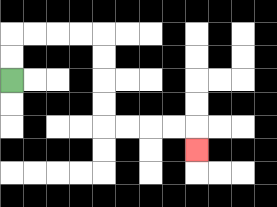{'start': '[0, 3]', 'end': '[8, 6]', 'path_directions': 'U,U,R,R,R,R,D,D,D,D,R,R,R,R,D', 'path_coordinates': '[[0, 3], [0, 2], [0, 1], [1, 1], [2, 1], [3, 1], [4, 1], [4, 2], [4, 3], [4, 4], [4, 5], [5, 5], [6, 5], [7, 5], [8, 5], [8, 6]]'}